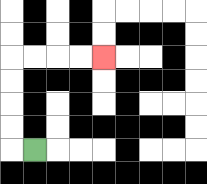{'start': '[1, 6]', 'end': '[4, 2]', 'path_directions': 'L,U,U,U,U,R,R,R,R', 'path_coordinates': '[[1, 6], [0, 6], [0, 5], [0, 4], [0, 3], [0, 2], [1, 2], [2, 2], [3, 2], [4, 2]]'}